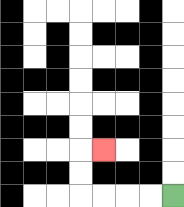{'start': '[7, 8]', 'end': '[4, 6]', 'path_directions': 'L,L,L,L,U,U,R', 'path_coordinates': '[[7, 8], [6, 8], [5, 8], [4, 8], [3, 8], [3, 7], [3, 6], [4, 6]]'}